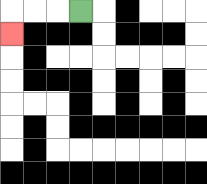{'start': '[3, 0]', 'end': '[0, 1]', 'path_directions': 'L,L,L,D', 'path_coordinates': '[[3, 0], [2, 0], [1, 0], [0, 0], [0, 1]]'}